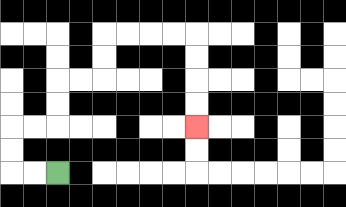{'start': '[2, 7]', 'end': '[8, 5]', 'path_directions': 'L,L,U,U,R,R,U,U,R,R,U,U,R,R,R,R,D,D,D,D', 'path_coordinates': '[[2, 7], [1, 7], [0, 7], [0, 6], [0, 5], [1, 5], [2, 5], [2, 4], [2, 3], [3, 3], [4, 3], [4, 2], [4, 1], [5, 1], [6, 1], [7, 1], [8, 1], [8, 2], [8, 3], [8, 4], [8, 5]]'}